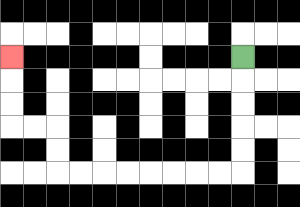{'start': '[10, 2]', 'end': '[0, 2]', 'path_directions': 'D,D,D,D,D,L,L,L,L,L,L,L,L,U,U,L,L,U,U,U', 'path_coordinates': '[[10, 2], [10, 3], [10, 4], [10, 5], [10, 6], [10, 7], [9, 7], [8, 7], [7, 7], [6, 7], [5, 7], [4, 7], [3, 7], [2, 7], [2, 6], [2, 5], [1, 5], [0, 5], [0, 4], [0, 3], [0, 2]]'}